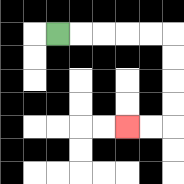{'start': '[2, 1]', 'end': '[5, 5]', 'path_directions': 'R,R,R,R,R,D,D,D,D,L,L', 'path_coordinates': '[[2, 1], [3, 1], [4, 1], [5, 1], [6, 1], [7, 1], [7, 2], [7, 3], [7, 4], [7, 5], [6, 5], [5, 5]]'}